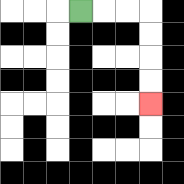{'start': '[3, 0]', 'end': '[6, 4]', 'path_directions': 'R,R,R,D,D,D,D', 'path_coordinates': '[[3, 0], [4, 0], [5, 0], [6, 0], [6, 1], [6, 2], [6, 3], [6, 4]]'}